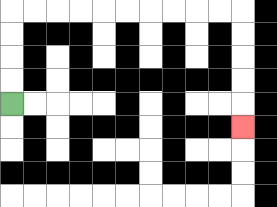{'start': '[0, 4]', 'end': '[10, 5]', 'path_directions': 'U,U,U,U,R,R,R,R,R,R,R,R,R,R,D,D,D,D,D', 'path_coordinates': '[[0, 4], [0, 3], [0, 2], [0, 1], [0, 0], [1, 0], [2, 0], [3, 0], [4, 0], [5, 0], [6, 0], [7, 0], [8, 0], [9, 0], [10, 0], [10, 1], [10, 2], [10, 3], [10, 4], [10, 5]]'}